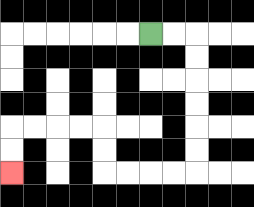{'start': '[6, 1]', 'end': '[0, 7]', 'path_directions': 'R,R,D,D,D,D,D,D,L,L,L,L,U,U,L,L,L,L,D,D', 'path_coordinates': '[[6, 1], [7, 1], [8, 1], [8, 2], [8, 3], [8, 4], [8, 5], [8, 6], [8, 7], [7, 7], [6, 7], [5, 7], [4, 7], [4, 6], [4, 5], [3, 5], [2, 5], [1, 5], [0, 5], [0, 6], [0, 7]]'}